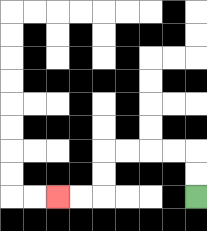{'start': '[8, 8]', 'end': '[2, 8]', 'path_directions': 'U,U,L,L,L,L,D,D,L,L', 'path_coordinates': '[[8, 8], [8, 7], [8, 6], [7, 6], [6, 6], [5, 6], [4, 6], [4, 7], [4, 8], [3, 8], [2, 8]]'}